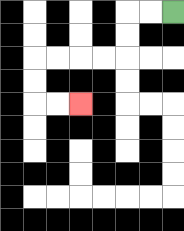{'start': '[7, 0]', 'end': '[3, 4]', 'path_directions': 'L,L,D,D,L,L,L,L,D,D,R,R', 'path_coordinates': '[[7, 0], [6, 0], [5, 0], [5, 1], [5, 2], [4, 2], [3, 2], [2, 2], [1, 2], [1, 3], [1, 4], [2, 4], [3, 4]]'}